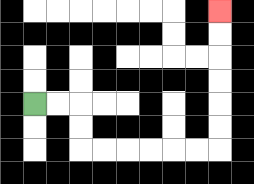{'start': '[1, 4]', 'end': '[9, 0]', 'path_directions': 'R,R,D,D,R,R,R,R,R,R,U,U,U,U,U,U', 'path_coordinates': '[[1, 4], [2, 4], [3, 4], [3, 5], [3, 6], [4, 6], [5, 6], [6, 6], [7, 6], [8, 6], [9, 6], [9, 5], [9, 4], [9, 3], [9, 2], [9, 1], [9, 0]]'}